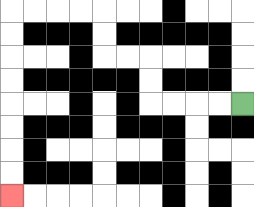{'start': '[10, 4]', 'end': '[0, 8]', 'path_directions': 'L,L,L,L,U,U,L,L,U,U,L,L,L,L,D,D,D,D,D,D,D,D', 'path_coordinates': '[[10, 4], [9, 4], [8, 4], [7, 4], [6, 4], [6, 3], [6, 2], [5, 2], [4, 2], [4, 1], [4, 0], [3, 0], [2, 0], [1, 0], [0, 0], [0, 1], [0, 2], [0, 3], [0, 4], [0, 5], [0, 6], [0, 7], [0, 8]]'}